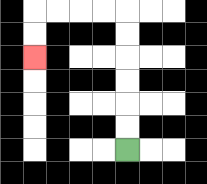{'start': '[5, 6]', 'end': '[1, 2]', 'path_directions': 'U,U,U,U,U,U,L,L,L,L,D,D', 'path_coordinates': '[[5, 6], [5, 5], [5, 4], [5, 3], [5, 2], [5, 1], [5, 0], [4, 0], [3, 0], [2, 0], [1, 0], [1, 1], [1, 2]]'}